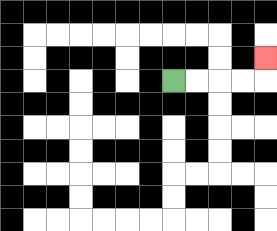{'start': '[7, 3]', 'end': '[11, 2]', 'path_directions': 'R,R,R,R,U', 'path_coordinates': '[[7, 3], [8, 3], [9, 3], [10, 3], [11, 3], [11, 2]]'}